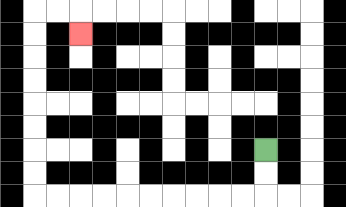{'start': '[11, 6]', 'end': '[3, 1]', 'path_directions': 'D,D,L,L,L,L,L,L,L,L,L,L,U,U,U,U,U,U,U,U,R,R,D', 'path_coordinates': '[[11, 6], [11, 7], [11, 8], [10, 8], [9, 8], [8, 8], [7, 8], [6, 8], [5, 8], [4, 8], [3, 8], [2, 8], [1, 8], [1, 7], [1, 6], [1, 5], [1, 4], [1, 3], [1, 2], [1, 1], [1, 0], [2, 0], [3, 0], [3, 1]]'}